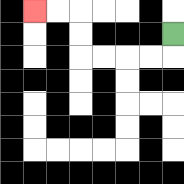{'start': '[7, 1]', 'end': '[1, 0]', 'path_directions': 'D,L,L,L,L,U,U,L,L', 'path_coordinates': '[[7, 1], [7, 2], [6, 2], [5, 2], [4, 2], [3, 2], [3, 1], [3, 0], [2, 0], [1, 0]]'}